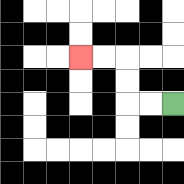{'start': '[7, 4]', 'end': '[3, 2]', 'path_directions': 'L,L,U,U,L,L', 'path_coordinates': '[[7, 4], [6, 4], [5, 4], [5, 3], [5, 2], [4, 2], [3, 2]]'}